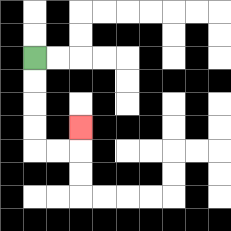{'start': '[1, 2]', 'end': '[3, 5]', 'path_directions': 'D,D,D,D,R,R,U', 'path_coordinates': '[[1, 2], [1, 3], [1, 4], [1, 5], [1, 6], [2, 6], [3, 6], [3, 5]]'}